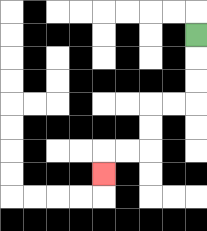{'start': '[8, 1]', 'end': '[4, 7]', 'path_directions': 'D,D,D,L,L,D,D,L,L,D', 'path_coordinates': '[[8, 1], [8, 2], [8, 3], [8, 4], [7, 4], [6, 4], [6, 5], [6, 6], [5, 6], [4, 6], [4, 7]]'}